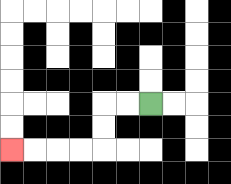{'start': '[6, 4]', 'end': '[0, 6]', 'path_directions': 'L,L,D,D,L,L,L,L', 'path_coordinates': '[[6, 4], [5, 4], [4, 4], [4, 5], [4, 6], [3, 6], [2, 6], [1, 6], [0, 6]]'}